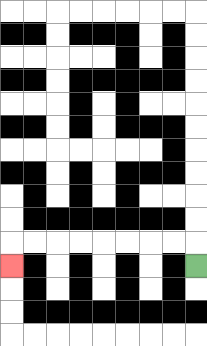{'start': '[8, 11]', 'end': '[0, 11]', 'path_directions': 'U,L,L,L,L,L,L,L,L,D', 'path_coordinates': '[[8, 11], [8, 10], [7, 10], [6, 10], [5, 10], [4, 10], [3, 10], [2, 10], [1, 10], [0, 10], [0, 11]]'}